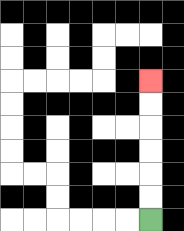{'start': '[6, 9]', 'end': '[6, 3]', 'path_directions': 'U,U,U,U,U,U', 'path_coordinates': '[[6, 9], [6, 8], [6, 7], [6, 6], [6, 5], [6, 4], [6, 3]]'}